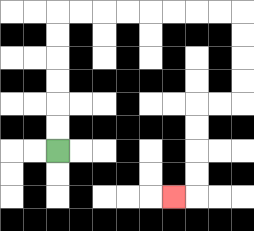{'start': '[2, 6]', 'end': '[7, 8]', 'path_directions': 'U,U,U,U,U,U,R,R,R,R,R,R,R,R,D,D,D,D,L,L,D,D,D,D,L', 'path_coordinates': '[[2, 6], [2, 5], [2, 4], [2, 3], [2, 2], [2, 1], [2, 0], [3, 0], [4, 0], [5, 0], [6, 0], [7, 0], [8, 0], [9, 0], [10, 0], [10, 1], [10, 2], [10, 3], [10, 4], [9, 4], [8, 4], [8, 5], [8, 6], [8, 7], [8, 8], [7, 8]]'}